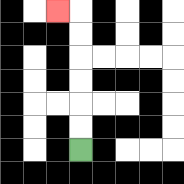{'start': '[3, 6]', 'end': '[2, 0]', 'path_directions': 'U,U,U,U,U,U,L', 'path_coordinates': '[[3, 6], [3, 5], [3, 4], [3, 3], [3, 2], [3, 1], [3, 0], [2, 0]]'}